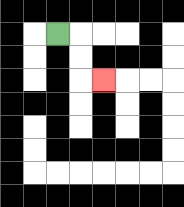{'start': '[2, 1]', 'end': '[4, 3]', 'path_directions': 'R,D,D,R', 'path_coordinates': '[[2, 1], [3, 1], [3, 2], [3, 3], [4, 3]]'}